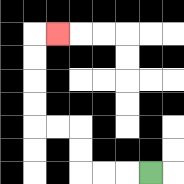{'start': '[6, 7]', 'end': '[2, 1]', 'path_directions': 'L,L,L,U,U,L,L,U,U,U,U,R', 'path_coordinates': '[[6, 7], [5, 7], [4, 7], [3, 7], [3, 6], [3, 5], [2, 5], [1, 5], [1, 4], [1, 3], [1, 2], [1, 1], [2, 1]]'}